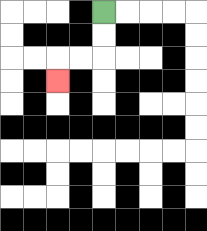{'start': '[4, 0]', 'end': '[2, 3]', 'path_directions': 'D,D,L,L,D', 'path_coordinates': '[[4, 0], [4, 1], [4, 2], [3, 2], [2, 2], [2, 3]]'}